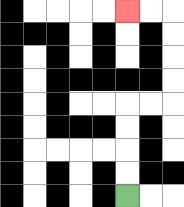{'start': '[5, 8]', 'end': '[5, 0]', 'path_directions': 'U,U,U,U,R,R,U,U,U,U,L,L', 'path_coordinates': '[[5, 8], [5, 7], [5, 6], [5, 5], [5, 4], [6, 4], [7, 4], [7, 3], [7, 2], [7, 1], [7, 0], [6, 0], [5, 0]]'}